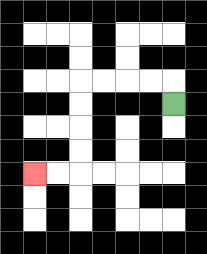{'start': '[7, 4]', 'end': '[1, 7]', 'path_directions': 'U,L,L,L,L,D,D,D,D,L,L', 'path_coordinates': '[[7, 4], [7, 3], [6, 3], [5, 3], [4, 3], [3, 3], [3, 4], [3, 5], [3, 6], [3, 7], [2, 7], [1, 7]]'}